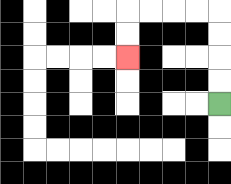{'start': '[9, 4]', 'end': '[5, 2]', 'path_directions': 'U,U,U,U,L,L,L,L,D,D', 'path_coordinates': '[[9, 4], [9, 3], [9, 2], [9, 1], [9, 0], [8, 0], [7, 0], [6, 0], [5, 0], [5, 1], [5, 2]]'}